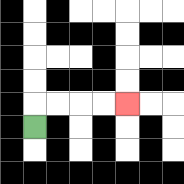{'start': '[1, 5]', 'end': '[5, 4]', 'path_directions': 'U,R,R,R,R', 'path_coordinates': '[[1, 5], [1, 4], [2, 4], [3, 4], [4, 4], [5, 4]]'}